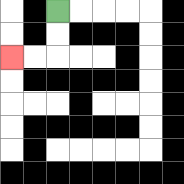{'start': '[2, 0]', 'end': '[0, 2]', 'path_directions': 'D,D,L,L', 'path_coordinates': '[[2, 0], [2, 1], [2, 2], [1, 2], [0, 2]]'}